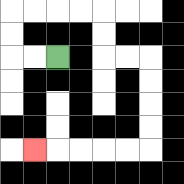{'start': '[2, 2]', 'end': '[1, 6]', 'path_directions': 'L,L,U,U,R,R,R,R,D,D,R,R,D,D,D,D,L,L,L,L,L', 'path_coordinates': '[[2, 2], [1, 2], [0, 2], [0, 1], [0, 0], [1, 0], [2, 0], [3, 0], [4, 0], [4, 1], [4, 2], [5, 2], [6, 2], [6, 3], [6, 4], [6, 5], [6, 6], [5, 6], [4, 6], [3, 6], [2, 6], [1, 6]]'}